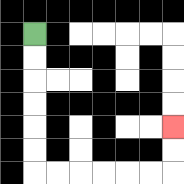{'start': '[1, 1]', 'end': '[7, 5]', 'path_directions': 'D,D,D,D,D,D,R,R,R,R,R,R,U,U', 'path_coordinates': '[[1, 1], [1, 2], [1, 3], [1, 4], [1, 5], [1, 6], [1, 7], [2, 7], [3, 7], [4, 7], [5, 7], [6, 7], [7, 7], [7, 6], [7, 5]]'}